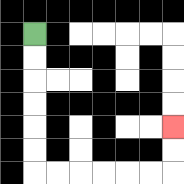{'start': '[1, 1]', 'end': '[7, 5]', 'path_directions': 'D,D,D,D,D,D,R,R,R,R,R,R,U,U', 'path_coordinates': '[[1, 1], [1, 2], [1, 3], [1, 4], [1, 5], [1, 6], [1, 7], [2, 7], [3, 7], [4, 7], [5, 7], [6, 7], [7, 7], [7, 6], [7, 5]]'}